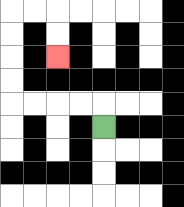{'start': '[4, 5]', 'end': '[2, 2]', 'path_directions': 'U,L,L,L,L,U,U,U,U,R,R,D,D', 'path_coordinates': '[[4, 5], [4, 4], [3, 4], [2, 4], [1, 4], [0, 4], [0, 3], [0, 2], [0, 1], [0, 0], [1, 0], [2, 0], [2, 1], [2, 2]]'}